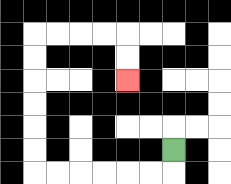{'start': '[7, 6]', 'end': '[5, 3]', 'path_directions': 'D,L,L,L,L,L,L,U,U,U,U,U,U,R,R,R,R,D,D', 'path_coordinates': '[[7, 6], [7, 7], [6, 7], [5, 7], [4, 7], [3, 7], [2, 7], [1, 7], [1, 6], [1, 5], [1, 4], [1, 3], [1, 2], [1, 1], [2, 1], [3, 1], [4, 1], [5, 1], [5, 2], [5, 3]]'}